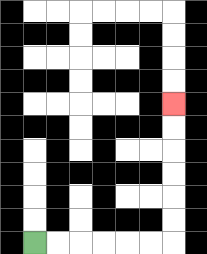{'start': '[1, 10]', 'end': '[7, 4]', 'path_directions': 'R,R,R,R,R,R,U,U,U,U,U,U', 'path_coordinates': '[[1, 10], [2, 10], [3, 10], [4, 10], [5, 10], [6, 10], [7, 10], [7, 9], [7, 8], [7, 7], [7, 6], [7, 5], [7, 4]]'}